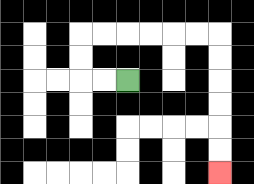{'start': '[5, 3]', 'end': '[9, 7]', 'path_directions': 'L,L,U,U,R,R,R,R,R,R,D,D,D,D,D,D', 'path_coordinates': '[[5, 3], [4, 3], [3, 3], [3, 2], [3, 1], [4, 1], [5, 1], [6, 1], [7, 1], [8, 1], [9, 1], [9, 2], [9, 3], [9, 4], [9, 5], [9, 6], [9, 7]]'}